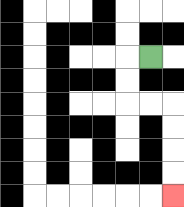{'start': '[6, 2]', 'end': '[7, 8]', 'path_directions': 'L,D,D,R,R,D,D,D,D', 'path_coordinates': '[[6, 2], [5, 2], [5, 3], [5, 4], [6, 4], [7, 4], [7, 5], [7, 6], [7, 7], [7, 8]]'}